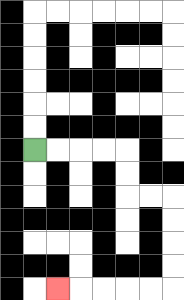{'start': '[1, 6]', 'end': '[2, 12]', 'path_directions': 'R,R,R,R,D,D,R,R,D,D,D,D,L,L,L,L,L', 'path_coordinates': '[[1, 6], [2, 6], [3, 6], [4, 6], [5, 6], [5, 7], [5, 8], [6, 8], [7, 8], [7, 9], [7, 10], [7, 11], [7, 12], [6, 12], [5, 12], [4, 12], [3, 12], [2, 12]]'}